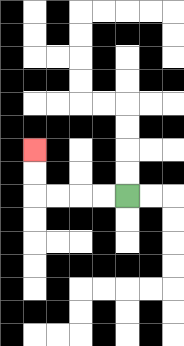{'start': '[5, 8]', 'end': '[1, 6]', 'path_directions': 'L,L,L,L,U,U', 'path_coordinates': '[[5, 8], [4, 8], [3, 8], [2, 8], [1, 8], [1, 7], [1, 6]]'}